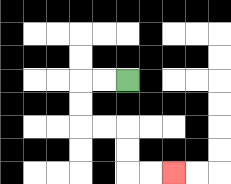{'start': '[5, 3]', 'end': '[7, 7]', 'path_directions': 'L,L,D,D,R,R,D,D,R,R', 'path_coordinates': '[[5, 3], [4, 3], [3, 3], [3, 4], [3, 5], [4, 5], [5, 5], [5, 6], [5, 7], [6, 7], [7, 7]]'}